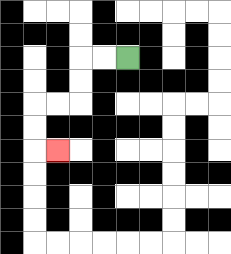{'start': '[5, 2]', 'end': '[2, 6]', 'path_directions': 'L,L,D,D,L,L,D,D,R', 'path_coordinates': '[[5, 2], [4, 2], [3, 2], [3, 3], [3, 4], [2, 4], [1, 4], [1, 5], [1, 6], [2, 6]]'}